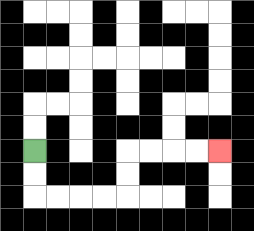{'start': '[1, 6]', 'end': '[9, 6]', 'path_directions': 'D,D,R,R,R,R,U,U,R,R,R,R', 'path_coordinates': '[[1, 6], [1, 7], [1, 8], [2, 8], [3, 8], [4, 8], [5, 8], [5, 7], [5, 6], [6, 6], [7, 6], [8, 6], [9, 6]]'}